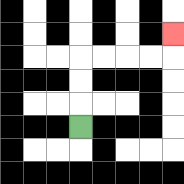{'start': '[3, 5]', 'end': '[7, 1]', 'path_directions': 'U,U,U,R,R,R,R,U', 'path_coordinates': '[[3, 5], [3, 4], [3, 3], [3, 2], [4, 2], [5, 2], [6, 2], [7, 2], [7, 1]]'}